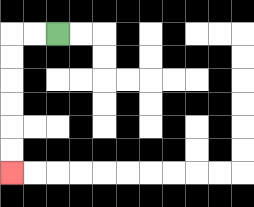{'start': '[2, 1]', 'end': '[0, 7]', 'path_directions': 'L,L,D,D,D,D,D,D', 'path_coordinates': '[[2, 1], [1, 1], [0, 1], [0, 2], [0, 3], [0, 4], [0, 5], [0, 6], [0, 7]]'}